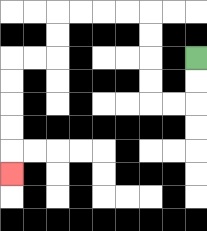{'start': '[8, 2]', 'end': '[0, 7]', 'path_directions': 'D,D,L,L,U,U,U,U,L,L,L,L,D,D,L,L,D,D,D,D,D', 'path_coordinates': '[[8, 2], [8, 3], [8, 4], [7, 4], [6, 4], [6, 3], [6, 2], [6, 1], [6, 0], [5, 0], [4, 0], [3, 0], [2, 0], [2, 1], [2, 2], [1, 2], [0, 2], [0, 3], [0, 4], [0, 5], [0, 6], [0, 7]]'}